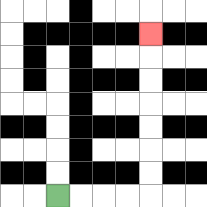{'start': '[2, 8]', 'end': '[6, 1]', 'path_directions': 'R,R,R,R,U,U,U,U,U,U,U', 'path_coordinates': '[[2, 8], [3, 8], [4, 8], [5, 8], [6, 8], [6, 7], [6, 6], [6, 5], [6, 4], [6, 3], [6, 2], [6, 1]]'}